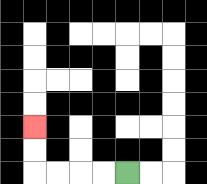{'start': '[5, 7]', 'end': '[1, 5]', 'path_directions': 'L,L,L,L,U,U', 'path_coordinates': '[[5, 7], [4, 7], [3, 7], [2, 7], [1, 7], [1, 6], [1, 5]]'}